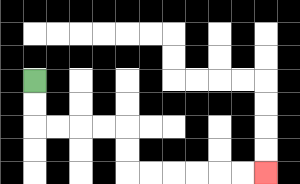{'start': '[1, 3]', 'end': '[11, 7]', 'path_directions': 'D,D,R,R,R,R,D,D,R,R,R,R,R,R', 'path_coordinates': '[[1, 3], [1, 4], [1, 5], [2, 5], [3, 5], [4, 5], [5, 5], [5, 6], [5, 7], [6, 7], [7, 7], [8, 7], [9, 7], [10, 7], [11, 7]]'}